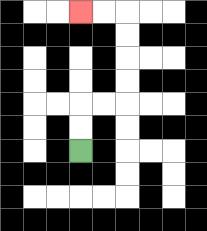{'start': '[3, 6]', 'end': '[3, 0]', 'path_directions': 'U,U,R,R,U,U,U,U,L,L', 'path_coordinates': '[[3, 6], [3, 5], [3, 4], [4, 4], [5, 4], [5, 3], [5, 2], [5, 1], [5, 0], [4, 0], [3, 0]]'}